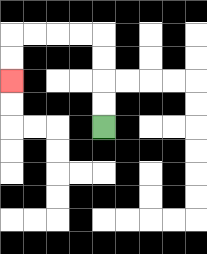{'start': '[4, 5]', 'end': '[0, 3]', 'path_directions': 'U,U,U,U,L,L,L,L,D,D', 'path_coordinates': '[[4, 5], [4, 4], [4, 3], [4, 2], [4, 1], [3, 1], [2, 1], [1, 1], [0, 1], [0, 2], [0, 3]]'}